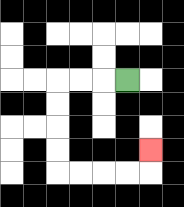{'start': '[5, 3]', 'end': '[6, 6]', 'path_directions': 'L,L,L,D,D,D,D,R,R,R,R,U', 'path_coordinates': '[[5, 3], [4, 3], [3, 3], [2, 3], [2, 4], [2, 5], [2, 6], [2, 7], [3, 7], [4, 7], [5, 7], [6, 7], [6, 6]]'}